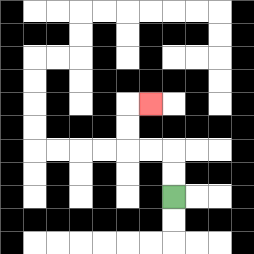{'start': '[7, 8]', 'end': '[6, 4]', 'path_directions': 'U,U,L,L,U,U,R', 'path_coordinates': '[[7, 8], [7, 7], [7, 6], [6, 6], [5, 6], [5, 5], [5, 4], [6, 4]]'}